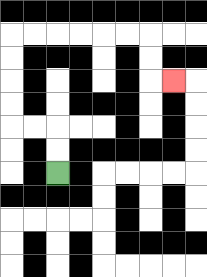{'start': '[2, 7]', 'end': '[7, 3]', 'path_directions': 'U,U,L,L,U,U,U,U,R,R,R,R,R,R,D,D,R', 'path_coordinates': '[[2, 7], [2, 6], [2, 5], [1, 5], [0, 5], [0, 4], [0, 3], [0, 2], [0, 1], [1, 1], [2, 1], [3, 1], [4, 1], [5, 1], [6, 1], [6, 2], [6, 3], [7, 3]]'}